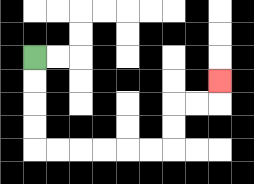{'start': '[1, 2]', 'end': '[9, 3]', 'path_directions': 'D,D,D,D,R,R,R,R,R,R,U,U,R,R,U', 'path_coordinates': '[[1, 2], [1, 3], [1, 4], [1, 5], [1, 6], [2, 6], [3, 6], [4, 6], [5, 6], [6, 6], [7, 6], [7, 5], [7, 4], [8, 4], [9, 4], [9, 3]]'}